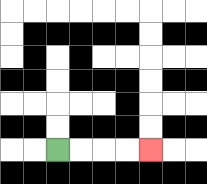{'start': '[2, 6]', 'end': '[6, 6]', 'path_directions': 'R,R,R,R', 'path_coordinates': '[[2, 6], [3, 6], [4, 6], [5, 6], [6, 6]]'}